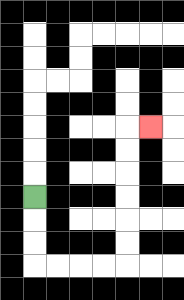{'start': '[1, 8]', 'end': '[6, 5]', 'path_directions': 'D,D,D,R,R,R,R,U,U,U,U,U,U,R', 'path_coordinates': '[[1, 8], [1, 9], [1, 10], [1, 11], [2, 11], [3, 11], [4, 11], [5, 11], [5, 10], [5, 9], [5, 8], [5, 7], [5, 6], [5, 5], [6, 5]]'}